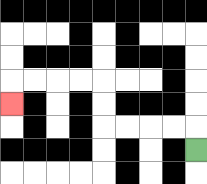{'start': '[8, 6]', 'end': '[0, 4]', 'path_directions': 'U,L,L,L,L,U,U,L,L,L,L,D', 'path_coordinates': '[[8, 6], [8, 5], [7, 5], [6, 5], [5, 5], [4, 5], [4, 4], [4, 3], [3, 3], [2, 3], [1, 3], [0, 3], [0, 4]]'}